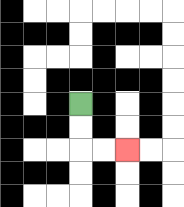{'start': '[3, 4]', 'end': '[5, 6]', 'path_directions': 'D,D,R,R', 'path_coordinates': '[[3, 4], [3, 5], [3, 6], [4, 6], [5, 6]]'}